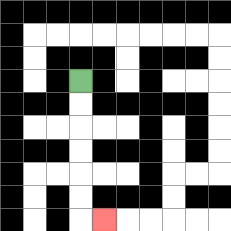{'start': '[3, 3]', 'end': '[4, 9]', 'path_directions': 'D,D,D,D,D,D,R', 'path_coordinates': '[[3, 3], [3, 4], [3, 5], [3, 6], [3, 7], [3, 8], [3, 9], [4, 9]]'}